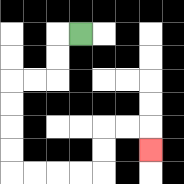{'start': '[3, 1]', 'end': '[6, 6]', 'path_directions': 'L,D,D,L,L,D,D,D,D,R,R,R,R,U,U,R,R,D', 'path_coordinates': '[[3, 1], [2, 1], [2, 2], [2, 3], [1, 3], [0, 3], [0, 4], [0, 5], [0, 6], [0, 7], [1, 7], [2, 7], [3, 7], [4, 7], [4, 6], [4, 5], [5, 5], [6, 5], [6, 6]]'}